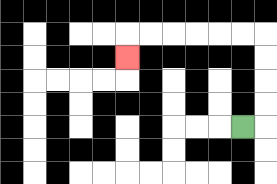{'start': '[10, 5]', 'end': '[5, 2]', 'path_directions': 'R,U,U,U,U,L,L,L,L,L,L,D', 'path_coordinates': '[[10, 5], [11, 5], [11, 4], [11, 3], [11, 2], [11, 1], [10, 1], [9, 1], [8, 1], [7, 1], [6, 1], [5, 1], [5, 2]]'}